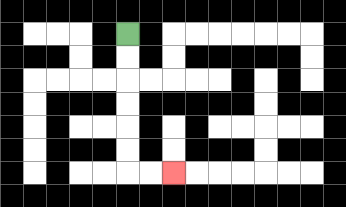{'start': '[5, 1]', 'end': '[7, 7]', 'path_directions': 'D,D,D,D,D,D,R,R', 'path_coordinates': '[[5, 1], [5, 2], [5, 3], [5, 4], [5, 5], [5, 6], [5, 7], [6, 7], [7, 7]]'}